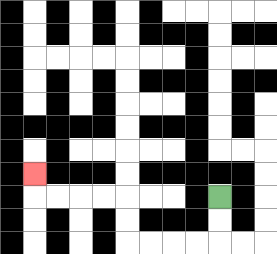{'start': '[9, 8]', 'end': '[1, 7]', 'path_directions': 'D,D,L,L,L,L,U,U,L,L,L,L,U', 'path_coordinates': '[[9, 8], [9, 9], [9, 10], [8, 10], [7, 10], [6, 10], [5, 10], [5, 9], [5, 8], [4, 8], [3, 8], [2, 8], [1, 8], [1, 7]]'}